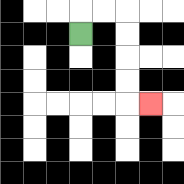{'start': '[3, 1]', 'end': '[6, 4]', 'path_directions': 'U,R,R,D,D,D,D,R', 'path_coordinates': '[[3, 1], [3, 0], [4, 0], [5, 0], [5, 1], [5, 2], [5, 3], [5, 4], [6, 4]]'}